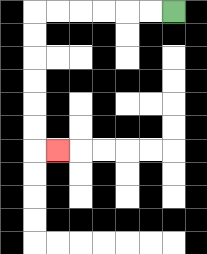{'start': '[7, 0]', 'end': '[2, 6]', 'path_directions': 'L,L,L,L,L,L,D,D,D,D,D,D,R', 'path_coordinates': '[[7, 0], [6, 0], [5, 0], [4, 0], [3, 0], [2, 0], [1, 0], [1, 1], [1, 2], [1, 3], [1, 4], [1, 5], [1, 6], [2, 6]]'}